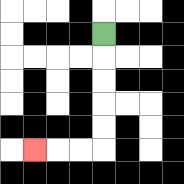{'start': '[4, 1]', 'end': '[1, 6]', 'path_directions': 'D,D,D,D,D,L,L,L', 'path_coordinates': '[[4, 1], [4, 2], [4, 3], [4, 4], [4, 5], [4, 6], [3, 6], [2, 6], [1, 6]]'}